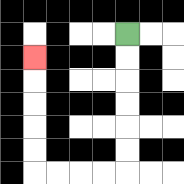{'start': '[5, 1]', 'end': '[1, 2]', 'path_directions': 'D,D,D,D,D,D,L,L,L,L,U,U,U,U,U', 'path_coordinates': '[[5, 1], [5, 2], [5, 3], [5, 4], [5, 5], [5, 6], [5, 7], [4, 7], [3, 7], [2, 7], [1, 7], [1, 6], [1, 5], [1, 4], [1, 3], [1, 2]]'}